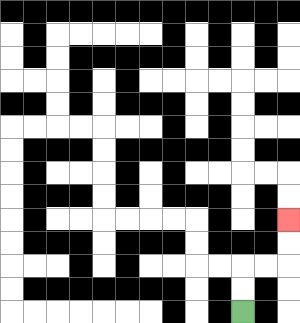{'start': '[10, 13]', 'end': '[12, 9]', 'path_directions': 'U,U,R,R,U,U', 'path_coordinates': '[[10, 13], [10, 12], [10, 11], [11, 11], [12, 11], [12, 10], [12, 9]]'}